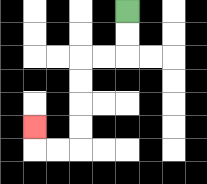{'start': '[5, 0]', 'end': '[1, 5]', 'path_directions': 'D,D,L,L,D,D,D,D,L,L,U', 'path_coordinates': '[[5, 0], [5, 1], [5, 2], [4, 2], [3, 2], [3, 3], [3, 4], [3, 5], [3, 6], [2, 6], [1, 6], [1, 5]]'}